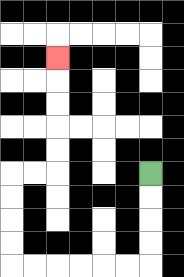{'start': '[6, 7]', 'end': '[2, 2]', 'path_directions': 'D,D,D,D,L,L,L,L,L,L,U,U,U,U,R,R,U,U,U,U,U', 'path_coordinates': '[[6, 7], [6, 8], [6, 9], [6, 10], [6, 11], [5, 11], [4, 11], [3, 11], [2, 11], [1, 11], [0, 11], [0, 10], [0, 9], [0, 8], [0, 7], [1, 7], [2, 7], [2, 6], [2, 5], [2, 4], [2, 3], [2, 2]]'}